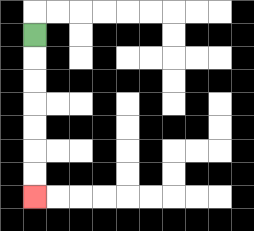{'start': '[1, 1]', 'end': '[1, 8]', 'path_directions': 'D,D,D,D,D,D,D', 'path_coordinates': '[[1, 1], [1, 2], [1, 3], [1, 4], [1, 5], [1, 6], [1, 7], [1, 8]]'}